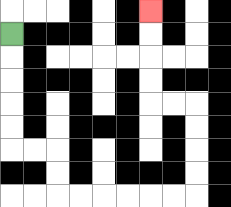{'start': '[0, 1]', 'end': '[6, 0]', 'path_directions': 'D,D,D,D,D,R,R,D,D,R,R,R,R,R,R,U,U,U,U,L,L,U,U,U,U', 'path_coordinates': '[[0, 1], [0, 2], [0, 3], [0, 4], [0, 5], [0, 6], [1, 6], [2, 6], [2, 7], [2, 8], [3, 8], [4, 8], [5, 8], [6, 8], [7, 8], [8, 8], [8, 7], [8, 6], [8, 5], [8, 4], [7, 4], [6, 4], [6, 3], [6, 2], [6, 1], [6, 0]]'}